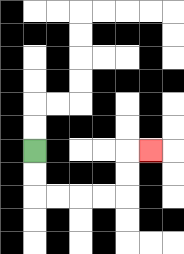{'start': '[1, 6]', 'end': '[6, 6]', 'path_directions': 'D,D,R,R,R,R,U,U,R', 'path_coordinates': '[[1, 6], [1, 7], [1, 8], [2, 8], [3, 8], [4, 8], [5, 8], [5, 7], [5, 6], [6, 6]]'}